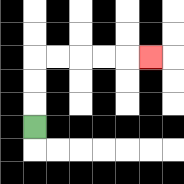{'start': '[1, 5]', 'end': '[6, 2]', 'path_directions': 'U,U,U,R,R,R,R,R', 'path_coordinates': '[[1, 5], [1, 4], [1, 3], [1, 2], [2, 2], [3, 2], [4, 2], [5, 2], [6, 2]]'}